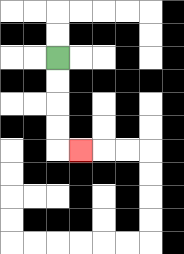{'start': '[2, 2]', 'end': '[3, 6]', 'path_directions': 'D,D,D,D,R', 'path_coordinates': '[[2, 2], [2, 3], [2, 4], [2, 5], [2, 6], [3, 6]]'}